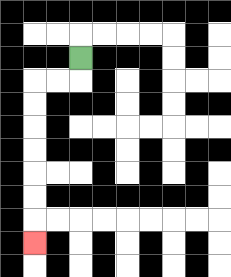{'start': '[3, 2]', 'end': '[1, 10]', 'path_directions': 'D,L,L,D,D,D,D,D,D,D', 'path_coordinates': '[[3, 2], [3, 3], [2, 3], [1, 3], [1, 4], [1, 5], [1, 6], [1, 7], [1, 8], [1, 9], [1, 10]]'}